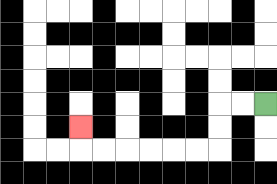{'start': '[11, 4]', 'end': '[3, 5]', 'path_directions': 'L,L,D,D,L,L,L,L,L,L,U', 'path_coordinates': '[[11, 4], [10, 4], [9, 4], [9, 5], [9, 6], [8, 6], [7, 6], [6, 6], [5, 6], [4, 6], [3, 6], [3, 5]]'}